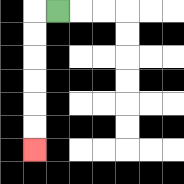{'start': '[2, 0]', 'end': '[1, 6]', 'path_directions': 'L,D,D,D,D,D,D', 'path_coordinates': '[[2, 0], [1, 0], [1, 1], [1, 2], [1, 3], [1, 4], [1, 5], [1, 6]]'}